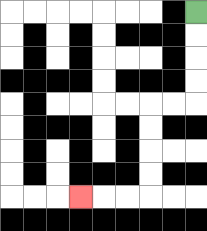{'start': '[8, 0]', 'end': '[3, 8]', 'path_directions': 'D,D,D,D,L,L,D,D,D,D,L,L,L', 'path_coordinates': '[[8, 0], [8, 1], [8, 2], [8, 3], [8, 4], [7, 4], [6, 4], [6, 5], [6, 6], [6, 7], [6, 8], [5, 8], [4, 8], [3, 8]]'}